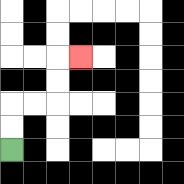{'start': '[0, 6]', 'end': '[3, 2]', 'path_directions': 'U,U,R,R,U,U,R', 'path_coordinates': '[[0, 6], [0, 5], [0, 4], [1, 4], [2, 4], [2, 3], [2, 2], [3, 2]]'}